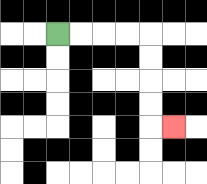{'start': '[2, 1]', 'end': '[7, 5]', 'path_directions': 'R,R,R,R,D,D,D,D,R', 'path_coordinates': '[[2, 1], [3, 1], [4, 1], [5, 1], [6, 1], [6, 2], [6, 3], [6, 4], [6, 5], [7, 5]]'}